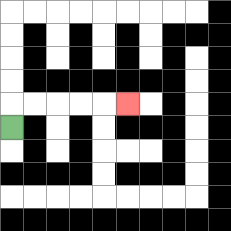{'start': '[0, 5]', 'end': '[5, 4]', 'path_directions': 'U,R,R,R,R,R', 'path_coordinates': '[[0, 5], [0, 4], [1, 4], [2, 4], [3, 4], [4, 4], [5, 4]]'}